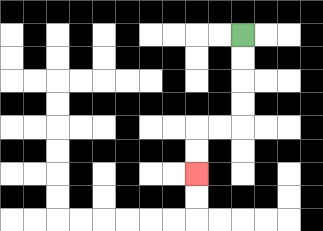{'start': '[10, 1]', 'end': '[8, 7]', 'path_directions': 'D,D,D,D,L,L,D,D', 'path_coordinates': '[[10, 1], [10, 2], [10, 3], [10, 4], [10, 5], [9, 5], [8, 5], [8, 6], [8, 7]]'}